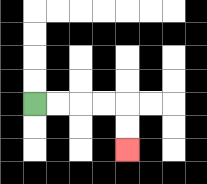{'start': '[1, 4]', 'end': '[5, 6]', 'path_directions': 'R,R,R,R,D,D', 'path_coordinates': '[[1, 4], [2, 4], [3, 4], [4, 4], [5, 4], [5, 5], [5, 6]]'}